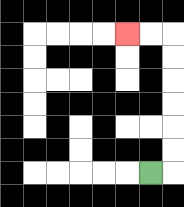{'start': '[6, 7]', 'end': '[5, 1]', 'path_directions': 'R,U,U,U,U,U,U,L,L', 'path_coordinates': '[[6, 7], [7, 7], [7, 6], [7, 5], [7, 4], [7, 3], [7, 2], [7, 1], [6, 1], [5, 1]]'}